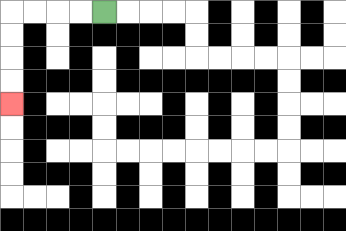{'start': '[4, 0]', 'end': '[0, 4]', 'path_directions': 'L,L,L,L,D,D,D,D', 'path_coordinates': '[[4, 0], [3, 0], [2, 0], [1, 0], [0, 0], [0, 1], [0, 2], [0, 3], [0, 4]]'}